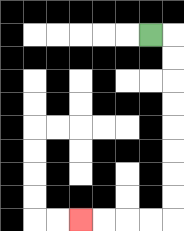{'start': '[6, 1]', 'end': '[3, 9]', 'path_directions': 'R,D,D,D,D,D,D,D,D,L,L,L,L', 'path_coordinates': '[[6, 1], [7, 1], [7, 2], [7, 3], [7, 4], [7, 5], [7, 6], [7, 7], [7, 8], [7, 9], [6, 9], [5, 9], [4, 9], [3, 9]]'}